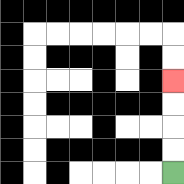{'start': '[7, 7]', 'end': '[7, 3]', 'path_directions': 'U,U,U,U', 'path_coordinates': '[[7, 7], [7, 6], [7, 5], [7, 4], [7, 3]]'}